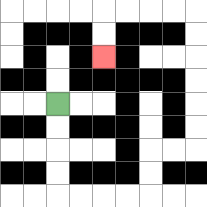{'start': '[2, 4]', 'end': '[4, 2]', 'path_directions': 'D,D,D,D,R,R,R,R,U,U,R,R,U,U,U,U,U,U,L,L,L,L,D,D', 'path_coordinates': '[[2, 4], [2, 5], [2, 6], [2, 7], [2, 8], [3, 8], [4, 8], [5, 8], [6, 8], [6, 7], [6, 6], [7, 6], [8, 6], [8, 5], [8, 4], [8, 3], [8, 2], [8, 1], [8, 0], [7, 0], [6, 0], [5, 0], [4, 0], [4, 1], [4, 2]]'}